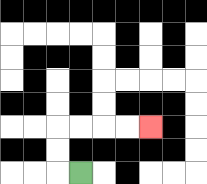{'start': '[3, 7]', 'end': '[6, 5]', 'path_directions': 'L,U,U,R,R,R,R', 'path_coordinates': '[[3, 7], [2, 7], [2, 6], [2, 5], [3, 5], [4, 5], [5, 5], [6, 5]]'}